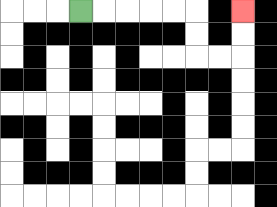{'start': '[3, 0]', 'end': '[10, 0]', 'path_directions': 'R,R,R,R,R,D,D,R,R,U,U', 'path_coordinates': '[[3, 0], [4, 0], [5, 0], [6, 0], [7, 0], [8, 0], [8, 1], [8, 2], [9, 2], [10, 2], [10, 1], [10, 0]]'}